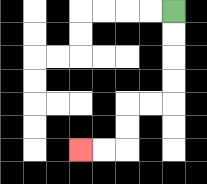{'start': '[7, 0]', 'end': '[3, 6]', 'path_directions': 'D,D,D,D,L,L,D,D,L,L', 'path_coordinates': '[[7, 0], [7, 1], [7, 2], [7, 3], [7, 4], [6, 4], [5, 4], [5, 5], [5, 6], [4, 6], [3, 6]]'}